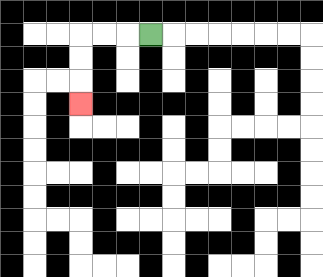{'start': '[6, 1]', 'end': '[3, 4]', 'path_directions': 'L,L,L,D,D,D', 'path_coordinates': '[[6, 1], [5, 1], [4, 1], [3, 1], [3, 2], [3, 3], [3, 4]]'}